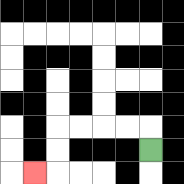{'start': '[6, 6]', 'end': '[1, 7]', 'path_directions': 'U,L,L,L,L,D,D,L', 'path_coordinates': '[[6, 6], [6, 5], [5, 5], [4, 5], [3, 5], [2, 5], [2, 6], [2, 7], [1, 7]]'}